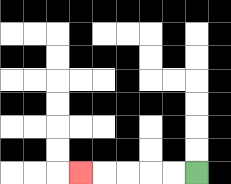{'start': '[8, 7]', 'end': '[3, 7]', 'path_directions': 'L,L,L,L,L', 'path_coordinates': '[[8, 7], [7, 7], [6, 7], [5, 7], [4, 7], [3, 7]]'}